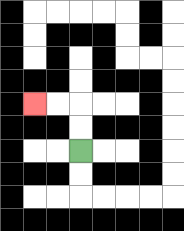{'start': '[3, 6]', 'end': '[1, 4]', 'path_directions': 'U,U,L,L', 'path_coordinates': '[[3, 6], [3, 5], [3, 4], [2, 4], [1, 4]]'}